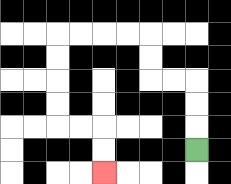{'start': '[8, 6]', 'end': '[4, 7]', 'path_directions': 'U,U,U,L,L,U,U,L,L,L,L,D,D,D,D,R,R,D,D', 'path_coordinates': '[[8, 6], [8, 5], [8, 4], [8, 3], [7, 3], [6, 3], [6, 2], [6, 1], [5, 1], [4, 1], [3, 1], [2, 1], [2, 2], [2, 3], [2, 4], [2, 5], [3, 5], [4, 5], [4, 6], [4, 7]]'}